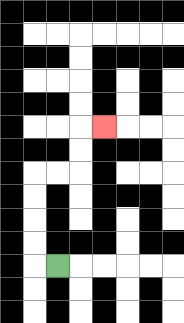{'start': '[2, 11]', 'end': '[4, 5]', 'path_directions': 'L,U,U,U,U,R,R,U,U,R', 'path_coordinates': '[[2, 11], [1, 11], [1, 10], [1, 9], [1, 8], [1, 7], [2, 7], [3, 7], [3, 6], [3, 5], [4, 5]]'}